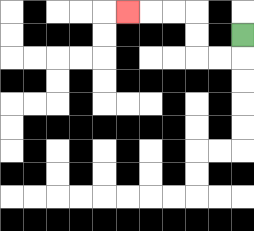{'start': '[10, 1]', 'end': '[5, 0]', 'path_directions': 'D,L,L,U,U,L,L,L', 'path_coordinates': '[[10, 1], [10, 2], [9, 2], [8, 2], [8, 1], [8, 0], [7, 0], [6, 0], [5, 0]]'}